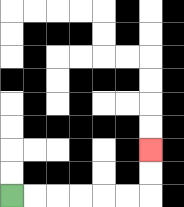{'start': '[0, 8]', 'end': '[6, 6]', 'path_directions': 'R,R,R,R,R,R,U,U', 'path_coordinates': '[[0, 8], [1, 8], [2, 8], [3, 8], [4, 8], [5, 8], [6, 8], [6, 7], [6, 6]]'}